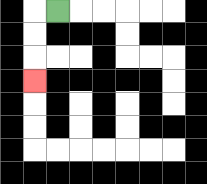{'start': '[2, 0]', 'end': '[1, 3]', 'path_directions': 'L,D,D,D', 'path_coordinates': '[[2, 0], [1, 0], [1, 1], [1, 2], [1, 3]]'}